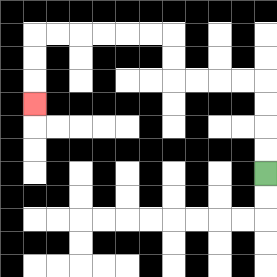{'start': '[11, 7]', 'end': '[1, 4]', 'path_directions': 'U,U,U,U,L,L,L,L,U,U,L,L,L,L,L,L,D,D,D', 'path_coordinates': '[[11, 7], [11, 6], [11, 5], [11, 4], [11, 3], [10, 3], [9, 3], [8, 3], [7, 3], [7, 2], [7, 1], [6, 1], [5, 1], [4, 1], [3, 1], [2, 1], [1, 1], [1, 2], [1, 3], [1, 4]]'}